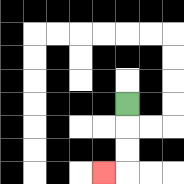{'start': '[5, 4]', 'end': '[4, 7]', 'path_directions': 'D,D,D,L', 'path_coordinates': '[[5, 4], [5, 5], [5, 6], [5, 7], [4, 7]]'}